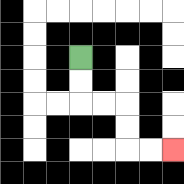{'start': '[3, 2]', 'end': '[7, 6]', 'path_directions': 'D,D,R,R,D,D,R,R', 'path_coordinates': '[[3, 2], [3, 3], [3, 4], [4, 4], [5, 4], [5, 5], [5, 6], [6, 6], [7, 6]]'}